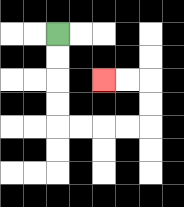{'start': '[2, 1]', 'end': '[4, 3]', 'path_directions': 'D,D,D,D,R,R,R,R,U,U,L,L', 'path_coordinates': '[[2, 1], [2, 2], [2, 3], [2, 4], [2, 5], [3, 5], [4, 5], [5, 5], [6, 5], [6, 4], [6, 3], [5, 3], [4, 3]]'}